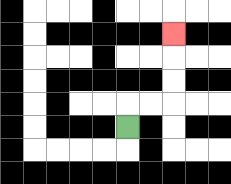{'start': '[5, 5]', 'end': '[7, 1]', 'path_directions': 'U,R,R,U,U,U', 'path_coordinates': '[[5, 5], [5, 4], [6, 4], [7, 4], [7, 3], [7, 2], [7, 1]]'}